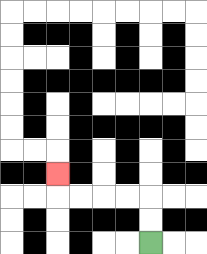{'start': '[6, 10]', 'end': '[2, 7]', 'path_directions': 'U,U,L,L,L,L,U', 'path_coordinates': '[[6, 10], [6, 9], [6, 8], [5, 8], [4, 8], [3, 8], [2, 8], [2, 7]]'}